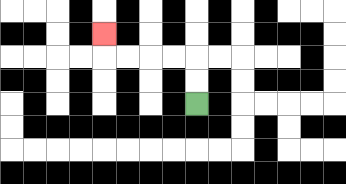{'start': '[8, 4]', 'end': '[4, 1]', 'path_directions': 'U,U,L,L,L,L,U', 'path_coordinates': '[[8, 4], [8, 3], [8, 2], [7, 2], [6, 2], [5, 2], [4, 2], [4, 1]]'}